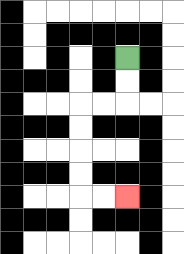{'start': '[5, 2]', 'end': '[5, 8]', 'path_directions': 'D,D,L,L,D,D,D,D,R,R', 'path_coordinates': '[[5, 2], [5, 3], [5, 4], [4, 4], [3, 4], [3, 5], [3, 6], [3, 7], [3, 8], [4, 8], [5, 8]]'}